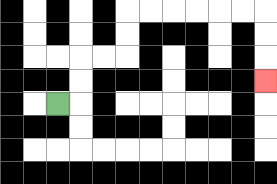{'start': '[2, 4]', 'end': '[11, 3]', 'path_directions': 'R,U,U,R,R,U,U,R,R,R,R,R,R,D,D,D', 'path_coordinates': '[[2, 4], [3, 4], [3, 3], [3, 2], [4, 2], [5, 2], [5, 1], [5, 0], [6, 0], [7, 0], [8, 0], [9, 0], [10, 0], [11, 0], [11, 1], [11, 2], [11, 3]]'}